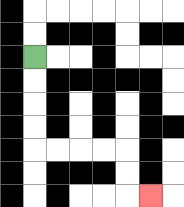{'start': '[1, 2]', 'end': '[6, 8]', 'path_directions': 'D,D,D,D,R,R,R,R,D,D,R', 'path_coordinates': '[[1, 2], [1, 3], [1, 4], [1, 5], [1, 6], [2, 6], [3, 6], [4, 6], [5, 6], [5, 7], [5, 8], [6, 8]]'}